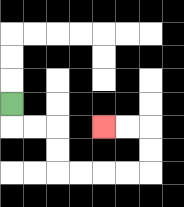{'start': '[0, 4]', 'end': '[4, 5]', 'path_directions': 'D,R,R,D,D,R,R,R,R,U,U,L,L', 'path_coordinates': '[[0, 4], [0, 5], [1, 5], [2, 5], [2, 6], [2, 7], [3, 7], [4, 7], [5, 7], [6, 7], [6, 6], [6, 5], [5, 5], [4, 5]]'}